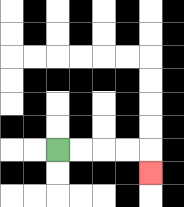{'start': '[2, 6]', 'end': '[6, 7]', 'path_directions': 'R,R,R,R,D', 'path_coordinates': '[[2, 6], [3, 6], [4, 6], [5, 6], [6, 6], [6, 7]]'}